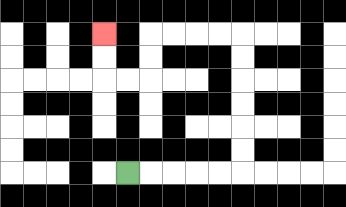{'start': '[5, 7]', 'end': '[4, 1]', 'path_directions': 'R,R,R,R,R,U,U,U,U,U,U,L,L,L,L,D,D,L,L,U,U', 'path_coordinates': '[[5, 7], [6, 7], [7, 7], [8, 7], [9, 7], [10, 7], [10, 6], [10, 5], [10, 4], [10, 3], [10, 2], [10, 1], [9, 1], [8, 1], [7, 1], [6, 1], [6, 2], [6, 3], [5, 3], [4, 3], [4, 2], [4, 1]]'}